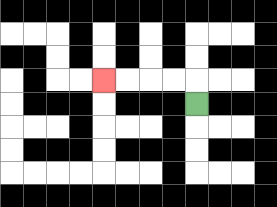{'start': '[8, 4]', 'end': '[4, 3]', 'path_directions': 'U,L,L,L,L', 'path_coordinates': '[[8, 4], [8, 3], [7, 3], [6, 3], [5, 3], [4, 3]]'}